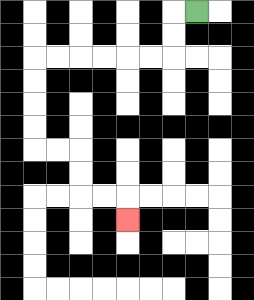{'start': '[8, 0]', 'end': '[5, 9]', 'path_directions': 'L,D,D,L,L,L,L,L,L,D,D,D,D,R,R,D,D,R,R,D', 'path_coordinates': '[[8, 0], [7, 0], [7, 1], [7, 2], [6, 2], [5, 2], [4, 2], [3, 2], [2, 2], [1, 2], [1, 3], [1, 4], [1, 5], [1, 6], [2, 6], [3, 6], [3, 7], [3, 8], [4, 8], [5, 8], [5, 9]]'}